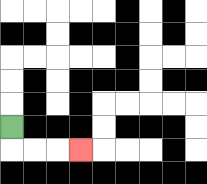{'start': '[0, 5]', 'end': '[3, 6]', 'path_directions': 'D,R,R,R', 'path_coordinates': '[[0, 5], [0, 6], [1, 6], [2, 6], [3, 6]]'}